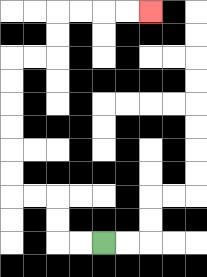{'start': '[4, 10]', 'end': '[6, 0]', 'path_directions': 'L,L,U,U,L,L,U,U,U,U,U,U,R,R,U,U,R,R,R,R', 'path_coordinates': '[[4, 10], [3, 10], [2, 10], [2, 9], [2, 8], [1, 8], [0, 8], [0, 7], [0, 6], [0, 5], [0, 4], [0, 3], [0, 2], [1, 2], [2, 2], [2, 1], [2, 0], [3, 0], [4, 0], [5, 0], [6, 0]]'}